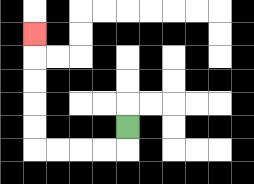{'start': '[5, 5]', 'end': '[1, 1]', 'path_directions': 'D,L,L,L,L,U,U,U,U,U', 'path_coordinates': '[[5, 5], [5, 6], [4, 6], [3, 6], [2, 6], [1, 6], [1, 5], [1, 4], [1, 3], [1, 2], [1, 1]]'}